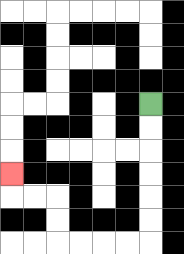{'start': '[6, 4]', 'end': '[0, 7]', 'path_directions': 'D,D,D,D,D,D,L,L,L,L,U,U,L,L,U', 'path_coordinates': '[[6, 4], [6, 5], [6, 6], [6, 7], [6, 8], [6, 9], [6, 10], [5, 10], [4, 10], [3, 10], [2, 10], [2, 9], [2, 8], [1, 8], [0, 8], [0, 7]]'}